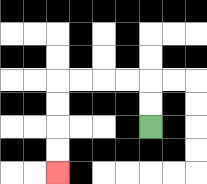{'start': '[6, 5]', 'end': '[2, 7]', 'path_directions': 'U,U,L,L,L,L,D,D,D,D', 'path_coordinates': '[[6, 5], [6, 4], [6, 3], [5, 3], [4, 3], [3, 3], [2, 3], [2, 4], [2, 5], [2, 6], [2, 7]]'}